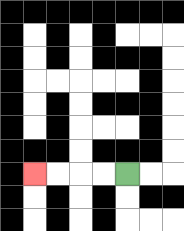{'start': '[5, 7]', 'end': '[1, 7]', 'path_directions': 'L,L,L,L', 'path_coordinates': '[[5, 7], [4, 7], [3, 7], [2, 7], [1, 7]]'}